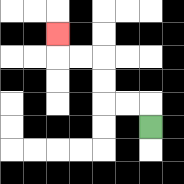{'start': '[6, 5]', 'end': '[2, 1]', 'path_directions': 'U,L,L,U,U,L,L,U', 'path_coordinates': '[[6, 5], [6, 4], [5, 4], [4, 4], [4, 3], [4, 2], [3, 2], [2, 2], [2, 1]]'}